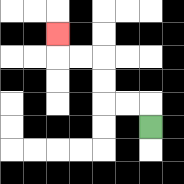{'start': '[6, 5]', 'end': '[2, 1]', 'path_directions': 'U,L,L,U,U,L,L,U', 'path_coordinates': '[[6, 5], [6, 4], [5, 4], [4, 4], [4, 3], [4, 2], [3, 2], [2, 2], [2, 1]]'}